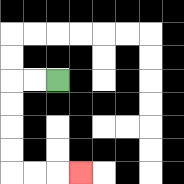{'start': '[2, 3]', 'end': '[3, 7]', 'path_directions': 'L,L,D,D,D,D,R,R,R', 'path_coordinates': '[[2, 3], [1, 3], [0, 3], [0, 4], [0, 5], [0, 6], [0, 7], [1, 7], [2, 7], [3, 7]]'}